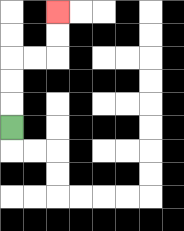{'start': '[0, 5]', 'end': '[2, 0]', 'path_directions': 'U,U,U,R,R,U,U', 'path_coordinates': '[[0, 5], [0, 4], [0, 3], [0, 2], [1, 2], [2, 2], [2, 1], [2, 0]]'}